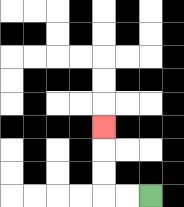{'start': '[6, 8]', 'end': '[4, 5]', 'path_directions': 'L,L,U,U,U', 'path_coordinates': '[[6, 8], [5, 8], [4, 8], [4, 7], [4, 6], [4, 5]]'}